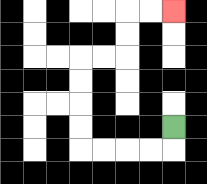{'start': '[7, 5]', 'end': '[7, 0]', 'path_directions': 'D,L,L,L,L,U,U,U,U,R,R,U,U,R,R', 'path_coordinates': '[[7, 5], [7, 6], [6, 6], [5, 6], [4, 6], [3, 6], [3, 5], [3, 4], [3, 3], [3, 2], [4, 2], [5, 2], [5, 1], [5, 0], [6, 0], [7, 0]]'}